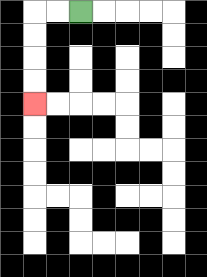{'start': '[3, 0]', 'end': '[1, 4]', 'path_directions': 'L,L,D,D,D,D', 'path_coordinates': '[[3, 0], [2, 0], [1, 0], [1, 1], [1, 2], [1, 3], [1, 4]]'}